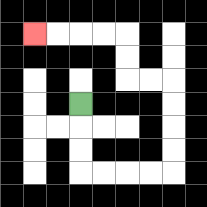{'start': '[3, 4]', 'end': '[1, 1]', 'path_directions': 'D,D,D,R,R,R,R,U,U,U,U,L,L,U,U,L,L,L,L', 'path_coordinates': '[[3, 4], [3, 5], [3, 6], [3, 7], [4, 7], [5, 7], [6, 7], [7, 7], [7, 6], [7, 5], [7, 4], [7, 3], [6, 3], [5, 3], [5, 2], [5, 1], [4, 1], [3, 1], [2, 1], [1, 1]]'}